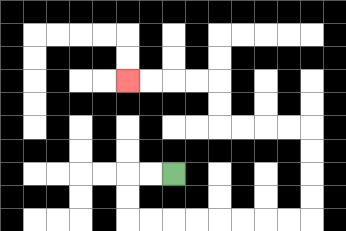{'start': '[7, 7]', 'end': '[5, 3]', 'path_directions': 'L,L,D,D,R,R,R,R,R,R,R,R,U,U,U,U,L,L,L,L,U,U,L,L,L,L', 'path_coordinates': '[[7, 7], [6, 7], [5, 7], [5, 8], [5, 9], [6, 9], [7, 9], [8, 9], [9, 9], [10, 9], [11, 9], [12, 9], [13, 9], [13, 8], [13, 7], [13, 6], [13, 5], [12, 5], [11, 5], [10, 5], [9, 5], [9, 4], [9, 3], [8, 3], [7, 3], [6, 3], [5, 3]]'}